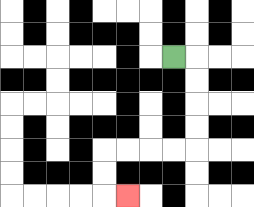{'start': '[7, 2]', 'end': '[5, 8]', 'path_directions': 'R,D,D,D,D,L,L,L,L,D,D,R', 'path_coordinates': '[[7, 2], [8, 2], [8, 3], [8, 4], [8, 5], [8, 6], [7, 6], [6, 6], [5, 6], [4, 6], [4, 7], [4, 8], [5, 8]]'}